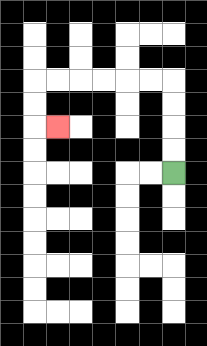{'start': '[7, 7]', 'end': '[2, 5]', 'path_directions': 'U,U,U,U,L,L,L,L,L,L,D,D,R', 'path_coordinates': '[[7, 7], [7, 6], [7, 5], [7, 4], [7, 3], [6, 3], [5, 3], [4, 3], [3, 3], [2, 3], [1, 3], [1, 4], [1, 5], [2, 5]]'}